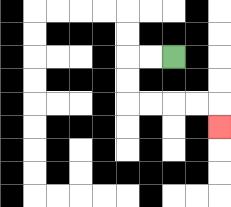{'start': '[7, 2]', 'end': '[9, 5]', 'path_directions': 'L,L,D,D,R,R,R,R,D', 'path_coordinates': '[[7, 2], [6, 2], [5, 2], [5, 3], [5, 4], [6, 4], [7, 4], [8, 4], [9, 4], [9, 5]]'}